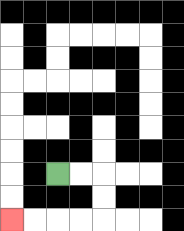{'start': '[2, 7]', 'end': '[0, 9]', 'path_directions': 'R,R,D,D,L,L,L,L', 'path_coordinates': '[[2, 7], [3, 7], [4, 7], [4, 8], [4, 9], [3, 9], [2, 9], [1, 9], [0, 9]]'}